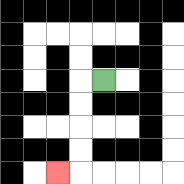{'start': '[4, 3]', 'end': '[2, 7]', 'path_directions': 'L,D,D,D,D,L', 'path_coordinates': '[[4, 3], [3, 3], [3, 4], [3, 5], [3, 6], [3, 7], [2, 7]]'}